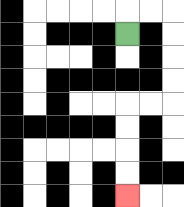{'start': '[5, 1]', 'end': '[5, 8]', 'path_directions': 'U,R,R,D,D,D,D,L,L,D,D,D,D', 'path_coordinates': '[[5, 1], [5, 0], [6, 0], [7, 0], [7, 1], [7, 2], [7, 3], [7, 4], [6, 4], [5, 4], [5, 5], [5, 6], [5, 7], [5, 8]]'}